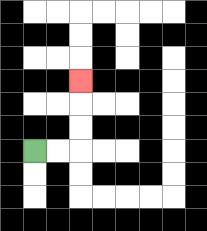{'start': '[1, 6]', 'end': '[3, 3]', 'path_directions': 'R,R,U,U,U', 'path_coordinates': '[[1, 6], [2, 6], [3, 6], [3, 5], [3, 4], [3, 3]]'}